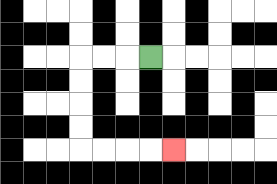{'start': '[6, 2]', 'end': '[7, 6]', 'path_directions': 'L,L,L,D,D,D,D,R,R,R,R', 'path_coordinates': '[[6, 2], [5, 2], [4, 2], [3, 2], [3, 3], [3, 4], [3, 5], [3, 6], [4, 6], [5, 6], [6, 6], [7, 6]]'}